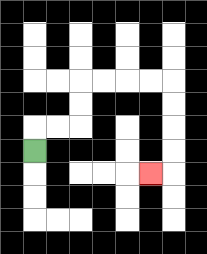{'start': '[1, 6]', 'end': '[6, 7]', 'path_directions': 'U,R,R,U,U,R,R,R,R,D,D,D,D,L', 'path_coordinates': '[[1, 6], [1, 5], [2, 5], [3, 5], [3, 4], [3, 3], [4, 3], [5, 3], [6, 3], [7, 3], [7, 4], [7, 5], [7, 6], [7, 7], [6, 7]]'}